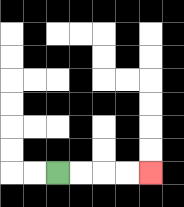{'start': '[2, 7]', 'end': '[6, 7]', 'path_directions': 'R,R,R,R', 'path_coordinates': '[[2, 7], [3, 7], [4, 7], [5, 7], [6, 7]]'}